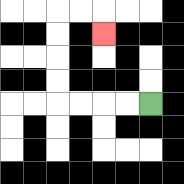{'start': '[6, 4]', 'end': '[4, 1]', 'path_directions': 'L,L,L,L,U,U,U,U,R,R,D', 'path_coordinates': '[[6, 4], [5, 4], [4, 4], [3, 4], [2, 4], [2, 3], [2, 2], [2, 1], [2, 0], [3, 0], [4, 0], [4, 1]]'}